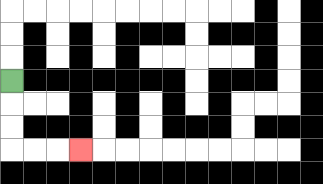{'start': '[0, 3]', 'end': '[3, 6]', 'path_directions': 'D,D,D,R,R,R', 'path_coordinates': '[[0, 3], [0, 4], [0, 5], [0, 6], [1, 6], [2, 6], [3, 6]]'}